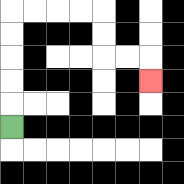{'start': '[0, 5]', 'end': '[6, 3]', 'path_directions': 'U,U,U,U,U,R,R,R,R,D,D,R,R,D', 'path_coordinates': '[[0, 5], [0, 4], [0, 3], [0, 2], [0, 1], [0, 0], [1, 0], [2, 0], [3, 0], [4, 0], [4, 1], [4, 2], [5, 2], [6, 2], [6, 3]]'}